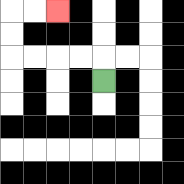{'start': '[4, 3]', 'end': '[2, 0]', 'path_directions': 'U,L,L,L,L,U,U,R,R', 'path_coordinates': '[[4, 3], [4, 2], [3, 2], [2, 2], [1, 2], [0, 2], [0, 1], [0, 0], [1, 0], [2, 0]]'}